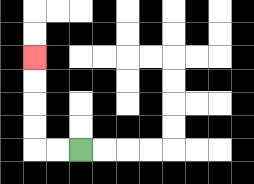{'start': '[3, 6]', 'end': '[1, 2]', 'path_directions': 'L,L,U,U,U,U', 'path_coordinates': '[[3, 6], [2, 6], [1, 6], [1, 5], [1, 4], [1, 3], [1, 2]]'}